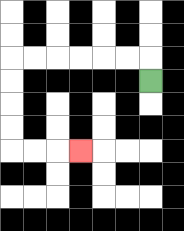{'start': '[6, 3]', 'end': '[3, 6]', 'path_directions': 'U,L,L,L,L,L,L,D,D,D,D,R,R,R', 'path_coordinates': '[[6, 3], [6, 2], [5, 2], [4, 2], [3, 2], [2, 2], [1, 2], [0, 2], [0, 3], [0, 4], [0, 5], [0, 6], [1, 6], [2, 6], [3, 6]]'}